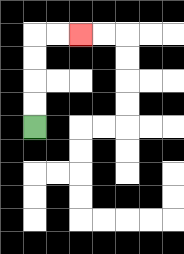{'start': '[1, 5]', 'end': '[3, 1]', 'path_directions': 'U,U,U,U,R,R', 'path_coordinates': '[[1, 5], [1, 4], [1, 3], [1, 2], [1, 1], [2, 1], [3, 1]]'}